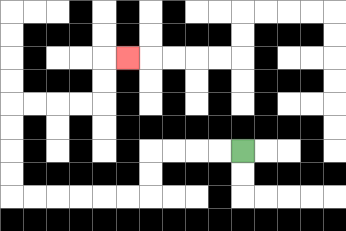{'start': '[10, 6]', 'end': '[5, 2]', 'path_directions': 'L,L,L,L,D,D,L,L,L,L,L,L,U,U,U,U,R,R,R,R,U,U,R', 'path_coordinates': '[[10, 6], [9, 6], [8, 6], [7, 6], [6, 6], [6, 7], [6, 8], [5, 8], [4, 8], [3, 8], [2, 8], [1, 8], [0, 8], [0, 7], [0, 6], [0, 5], [0, 4], [1, 4], [2, 4], [3, 4], [4, 4], [4, 3], [4, 2], [5, 2]]'}